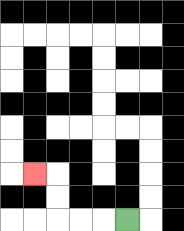{'start': '[5, 9]', 'end': '[1, 7]', 'path_directions': 'L,L,L,U,U,L', 'path_coordinates': '[[5, 9], [4, 9], [3, 9], [2, 9], [2, 8], [2, 7], [1, 7]]'}